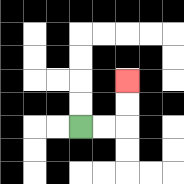{'start': '[3, 5]', 'end': '[5, 3]', 'path_directions': 'R,R,U,U', 'path_coordinates': '[[3, 5], [4, 5], [5, 5], [5, 4], [5, 3]]'}